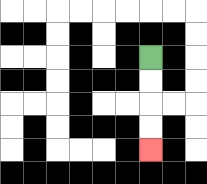{'start': '[6, 2]', 'end': '[6, 6]', 'path_directions': 'D,D,D,D', 'path_coordinates': '[[6, 2], [6, 3], [6, 4], [6, 5], [6, 6]]'}